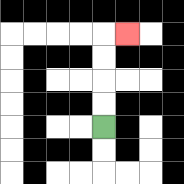{'start': '[4, 5]', 'end': '[5, 1]', 'path_directions': 'U,U,U,U,R', 'path_coordinates': '[[4, 5], [4, 4], [4, 3], [4, 2], [4, 1], [5, 1]]'}